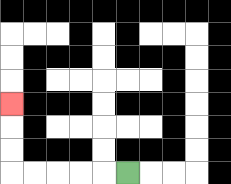{'start': '[5, 7]', 'end': '[0, 4]', 'path_directions': 'L,L,L,L,L,U,U,U', 'path_coordinates': '[[5, 7], [4, 7], [3, 7], [2, 7], [1, 7], [0, 7], [0, 6], [0, 5], [0, 4]]'}